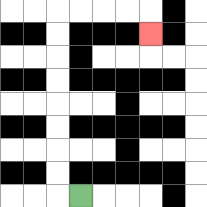{'start': '[3, 8]', 'end': '[6, 1]', 'path_directions': 'L,U,U,U,U,U,U,U,U,R,R,R,R,D', 'path_coordinates': '[[3, 8], [2, 8], [2, 7], [2, 6], [2, 5], [2, 4], [2, 3], [2, 2], [2, 1], [2, 0], [3, 0], [4, 0], [5, 0], [6, 0], [6, 1]]'}